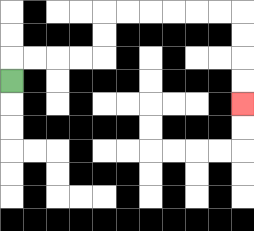{'start': '[0, 3]', 'end': '[10, 4]', 'path_directions': 'U,R,R,R,R,U,U,R,R,R,R,R,R,D,D,D,D', 'path_coordinates': '[[0, 3], [0, 2], [1, 2], [2, 2], [3, 2], [4, 2], [4, 1], [4, 0], [5, 0], [6, 0], [7, 0], [8, 0], [9, 0], [10, 0], [10, 1], [10, 2], [10, 3], [10, 4]]'}